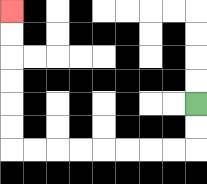{'start': '[8, 4]', 'end': '[0, 0]', 'path_directions': 'D,D,L,L,L,L,L,L,L,L,U,U,U,U,U,U', 'path_coordinates': '[[8, 4], [8, 5], [8, 6], [7, 6], [6, 6], [5, 6], [4, 6], [3, 6], [2, 6], [1, 6], [0, 6], [0, 5], [0, 4], [0, 3], [0, 2], [0, 1], [0, 0]]'}